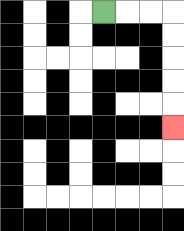{'start': '[4, 0]', 'end': '[7, 5]', 'path_directions': 'R,R,R,D,D,D,D,D', 'path_coordinates': '[[4, 0], [5, 0], [6, 0], [7, 0], [7, 1], [7, 2], [7, 3], [7, 4], [7, 5]]'}